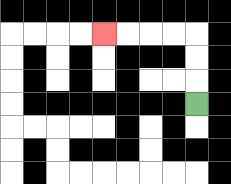{'start': '[8, 4]', 'end': '[4, 1]', 'path_directions': 'U,U,U,L,L,L,L', 'path_coordinates': '[[8, 4], [8, 3], [8, 2], [8, 1], [7, 1], [6, 1], [5, 1], [4, 1]]'}